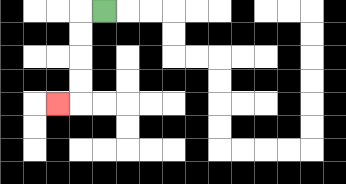{'start': '[4, 0]', 'end': '[2, 4]', 'path_directions': 'L,D,D,D,D,L', 'path_coordinates': '[[4, 0], [3, 0], [3, 1], [3, 2], [3, 3], [3, 4], [2, 4]]'}